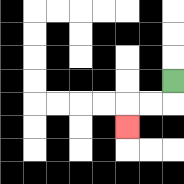{'start': '[7, 3]', 'end': '[5, 5]', 'path_directions': 'D,L,L,D', 'path_coordinates': '[[7, 3], [7, 4], [6, 4], [5, 4], [5, 5]]'}